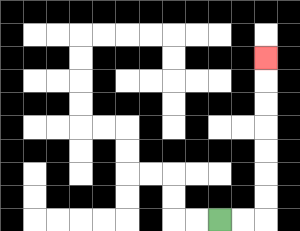{'start': '[9, 9]', 'end': '[11, 2]', 'path_directions': 'R,R,U,U,U,U,U,U,U', 'path_coordinates': '[[9, 9], [10, 9], [11, 9], [11, 8], [11, 7], [11, 6], [11, 5], [11, 4], [11, 3], [11, 2]]'}